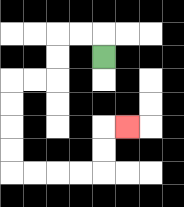{'start': '[4, 2]', 'end': '[5, 5]', 'path_directions': 'U,L,L,D,D,L,L,D,D,D,D,R,R,R,R,U,U,R', 'path_coordinates': '[[4, 2], [4, 1], [3, 1], [2, 1], [2, 2], [2, 3], [1, 3], [0, 3], [0, 4], [0, 5], [0, 6], [0, 7], [1, 7], [2, 7], [3, 7], [4, 7], [4, 6], [4, 5], [5, 5]]'}